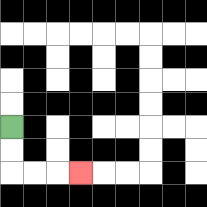{'start': '[0, 5]', 'end': '[3, 7]', 'path_directions': 'D,D,R,R,R', 'path_coordinates': '[[0, 5], [0, 6], [0, 7], [1, 7], [2, 7], [3, 7]]'}